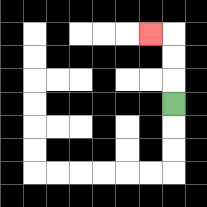{'start': '[7, 4]', 'end': '[6, 1]', 'path_directions': 'U,U,U,L', 'path_coordinates': '[[7, 4], [7, 3], [7, 2], [7, 1], [6, 1]]'}